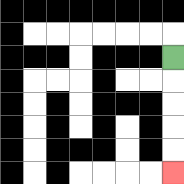{'start': '[7, 2]', 'end': '[7, 7]', 'path_directions': 'D,D,D,D,D', 'path_coordinates': '[[7, 2], [7, 3], [7, 4], [7, 5], [7, 6], [7, 7]]'}